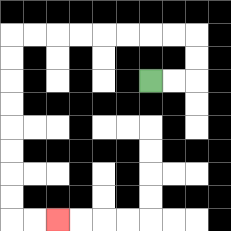{'start': '[6, 3]', 'end': '[2, 9]', 'path_directions': 'R,R,U,U,L,L,L,L,L,L,L,L,D,D,D,D,D,D,D,D,R,R', 'path_coordinates': '[[6, 3], [7, 3], [8, 3], [8, 2], [8, 1], [7, 1], [6, 1], [5, 1], [4, 1], [3, 1], [2, 1], [1, 1], [0, 1], [0, 2], [0, 3], [0, 4], [0, 5], [0, 6], [0, 7], [0, 8], [0, 9], [1, 9], [2, 9]]'}